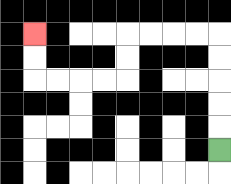{'start': '[9, 6]', 'end': '[1, 1]', 'path_directions': 'U,U,U,U,U,L,L,L,L,D,D,L,L,L,L,U,U', 'path_coordinates': '[[9, 6], [9, 5], [9, 4], [9, 3], [9, 2], [9, 1], [8, 1], [7, 1], [6, 1], [5, 1], [5, 2], [5, 3], [4, 3], [3, 3], [2, 3], [1, 3], [1, 2], [1, 1]]'}